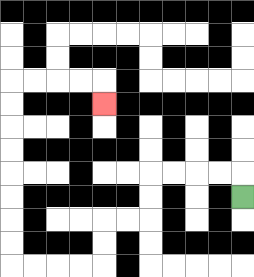{'start': '[10, 8]', 'end': '[4, 4]', 'path_directions': 'U,L,L,L,L,D,D,L,L,D,D,L,L,L,L,U,U,U,U,U,U,U,U,R,R,R,R,D', 'path_coordinates': '[[10, 8], [10, 7], [9, 7], [8, 7], [7, 7], [6, 7], [6, 8], [6, 9], [5, 9], [4, 9], [4, 10], [4, 11], [3, 11], [2, 11], [1, 11], [0, 11], [0, 10], [0, 9], [0, 8], [0, 7], [0, 6], [0, 5], [0, 4], [0, 3], [1, 3], [2, 3], [3, 3], [4, 3], [4, 4]]'}